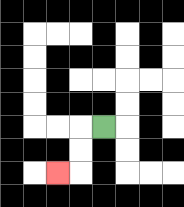{'start': '[4, 5]', 'end': '[2, 7]', 'path_directions': 'L,D,D,L', 'path_coordinates': '[[4, 5], [3, 5], [3, 6], [3, 7], [2, 7]]'}